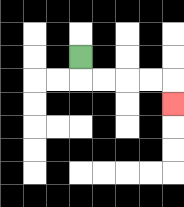{'start': '[3, 2]', 'end': '[7, 4]', 'path_directions': 'D,R,R,R,R,D', 'path_coordinates': '[[3, 2], [3, 3], [4, 3], [5, 3], [6, 3], [7, 3], [7, 4]]'}